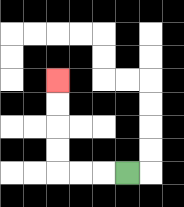{'start': '[5, 7]', 'end': '[2, 3]', 'path_directions': 'L,L,L,U,U,U,U', 'path_coordinates': '[[5, 7], [4, 7], [3, 7], [2, 7], [2, 6], [2, 5], [2, 4], [2, 3]]'}